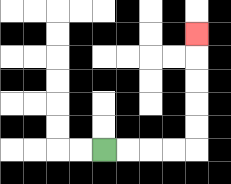{'start': '[4, 6]', 'end': '[8, 1]', 'path_directions': 'R,R,R,R,U,U,U,U,U', 'path_coordinates': '[[4, 6], [5, 6], [6, 6], [7, 6], [8, 6], [8, 5], [8, 4], [8, 3], [8, 2], [8, 1]]'}